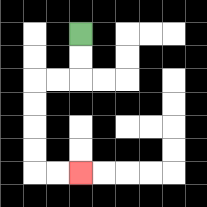{'start': '[3, 1]', 'end': '[3, 7]', 'path_directions': 'D,D,L,L,D,D,D,D,R,R', 'path_coordinates': '[[3, 1], [3, 2], [3, 3], [2, 3], [1, 3], [1, 4], [1, 5], [1, 6], [1, 7], [2, 7], [3, 7]]'}